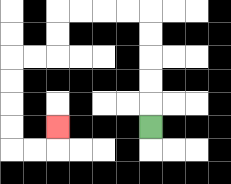{'start': '[6, 5]', 'end': '[2, 5]', 'path_directions': 'U,U,U,U,U,L,L,L,L,D,D,L,L,D,D,D,D,R,R,U', 'path_coordinates': '[[6, 5], [6, 4], [6, 3], [6, 2], [6, 1], [6, 0], [5, 0], [4, 0], [3, 0], [2, 0], [2, 1], [2, 2], [1, 2], [0, 2], [0, 3], [0, 4], [0, 5], [0, 6], [1, 6], [2, 6], [2, 5]]'}